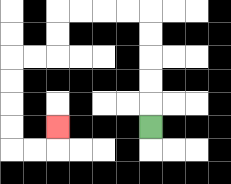{'start': '[6, 5]', 'end': '[2, 5]', 'path_directions': 'U,U,U,U,U,L,L,L,L,D,D,L,L,D,D,D,D,R,R,U', 'path_coordinates': '[[6, 5], [6, 4], [6, 3], [6, 2], [6, 1], [6, 0], [5, 0], [4, 0], [3, 0], [2, 0], [2, 1], [2, 2], [1, 2], [0, 2], [0, 3], [0, 4], [0, 5], [0, 6], [1, 6], [2, 6], [2, 5]]'}